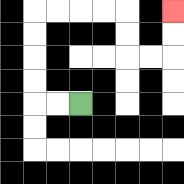{'start': '[3, 4]', 'end': '[7, 0]', 'path_directions': 'L,L,U,U,U,U,R,R,R,R,D,D,R,R,U,U', 'path_coordinates': '[[3, 4], [2, 4], [1, 4], [1, 3], [1, 2], [1, 1], [1, 0], [2, 0], [3, 0], [4, 0], [5, 0], [5, 1], [5, 2], [6, 2], [7, 2], [7, 1], [7, 0]]'}